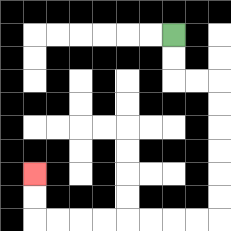{'start': '[7, 1]', 'end': '[1, 7]', 'path_directions': 'D,D,R,R,D,D,D,D,D,D,L,L,L,L,L,L,L,L,U,U', 'path_coordinates': '[[7, 1], [7, 2], [7, 3], [8, 3], [9, 3], [9, 4], [9, 5], [9, 6], [9, 7], [9, 8], [9, 9], [8, 9], [7, 9], [6, 9], [5, 9], [4, 9], [3, 9], [2, 9], [1, 9], [1, 8], [1, 7]]'}